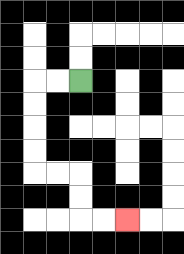{'start': '[3, 3]', 'end': '[5, 9]', 'path_directions': 'L,L,D,D,D,D,R,R,D,D,R,R', 'path_coordinates': '[[3, 3], [2, 3], [1, 3], [1, 4], [1, 5], [1, 6], [1, 7], [2, 7], [3, 7], [3, 8], [3, 9], [4, 9], [5, 9]]'}